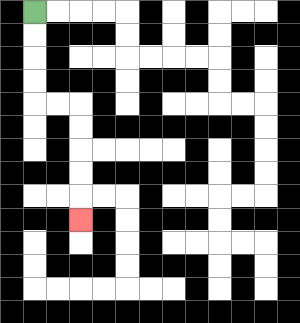{'start': '[1, 0]', 'end': '[3, 9]', 'path_directions': 'D,D,D,D,R,R,D,D,D,D,D', 'path_coordinates': '[[1, 0], [1, 1], [1, 2], [1, 3], [1, 4], [2, 4], [3, 4], [3, 5], [3, 6], [3, 7], [3, 8], [3, 9]]'}